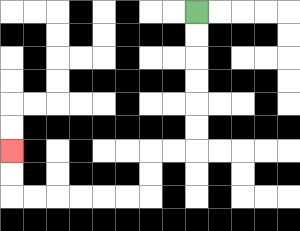{'start': '[8, 0]', 'end': '[0, 6]', 'path_directions': 'D,D,D,D,D,D,L,L,D,D,L,L,L,L,L,L,U,U', 'path_coordinates': '[[8, 0], [8, 1], [8, 2], [8, 3], [8, 4], [8, 5], [8, 6], [7, 6], [6, 6], [6, 7], [6, 8], [5, 8], [4, 8], [3, 8], [2, 8], [1, 8], [0, 8], [0, 7], [0, 6]]'}